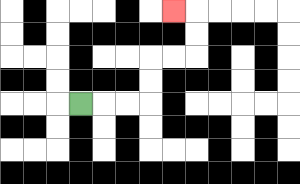{'start': '[3, 4]', 'end': '[7, 0]', 'path_directions': 'R,R,R,U,U,R,R,U,U,L', 'path_coordinates': '[[3, 4], [4, 4], [5, 4], [6, 4], [6, 3], [6, 2], [7, 2], [8, 2], [8, 1], [8, 0], [7, 0]]'}